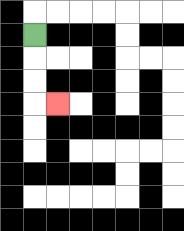{'start': '[1, 1]', 'end': '[2, 4]', 'path_directions': 'D,D,D,R', 'path_coordinates': '[[1, 1], [1, 2], [1, 3], [1, 4], [2, 4]]'}